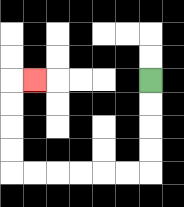{'start': '[6, 3]', 'end': '[1, 3]', 'path_directions': 'D,D,D,D,L,L,L,L,L,L,U,U,U,U,R', 'path_coordinates': '[[6, 3], [6, 4], [6, 5], [6, 6], [6, 7], [5, 7], [4, 7], [3, 7], [2, 7], [1, 7], [0, 7], [0, 6], [0, 5], [0, 4], [0, 3], [1, 3]]'}